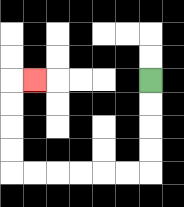{'start': '[6, 3]', 'end': '[1, 3]', 'path_directions': 'D,D,D,D,L,L,L,L,L,L,U,U,U,U,R', 'path_coordinates': '[[6, 3], [6, 4], [6, 5], [6, 6], [6, 7], [5, 7], [4, 7], [3, 7], [2, 7], [1, 7], [0, 7], [0, 6], [0, 5], [0, 4], [0, 3], [1, 3]]'}